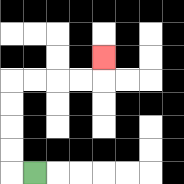{'start': '[1, 7]', 'end': '[4, 2]', 'path_directions': 'L,U,U,U,U,R,R,R,R,U', 'path_coordinates': '[[1, 7], [0, 7], [0, 6], [0, 5], [0, 4], [0, 3], [1, 3], [2, 3], [3, 3], [4, 3], [4, 2]]'}